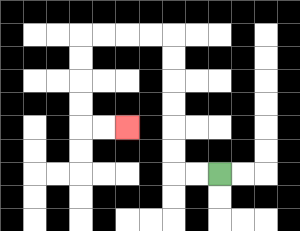{'start': '[9, 7]', 'end': '[5, 5]', 'path_directions': 'L,L,U,U,U,U,U,U,L,L,L,L,D,D,D,D,R,R', 'path_coordinates': '[[9, 7], [8, 7], [7, 7], [7, 6], [7, 5], [7, 4], [7, 3], [7, 2], [7, 1], [6, 1], [5, 1], [4, 1], [3, 1], [3, 2], [3, 3], [3, 4], [3, 5], [4, 5], [5, 5]]'}